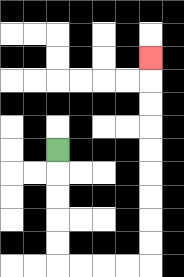{'start': '[2, 6]', 'end': '[6, 2]', 'path_directions': 'D,D,D,D,D,R,R,R,R,U,U,U,U,U,U,U,U,U', 'path_coordinates': '[[2, 6], [2, 7], [2, 8], [2, 9], [2, 10], [2, 11], [3, 11], [4, 11], [5, 11], [6, 11], [6, 10], [6, 9], [6, 8], [6, 7], [6, 6], [6, 5], [6, 4], [6, 3], [6, 2]]'}